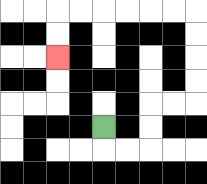{'start': '[4, 5]', 'end': '[2, 2]', 'path_directions': 'D,R,R,U,U,R,R,U,U,U,U,L,L,L,L,L,L,D,D', 'path_coordinates': '[[4, 5], [4, 6], [5, 6], [6, 6], [6, 5], [6, 4], [7, 4], [8, 4], [8, 3], [8, 2], [8, 1], [8, 0], [7, 0], [6, 0], [5, 0], [4, 0], [3, 0], [2, 0], [2, 1], [2, 2]]'}